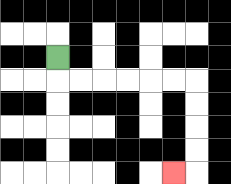{'start': '[2, 2]', 'end': '[7, 7]', 'path_directions': 'D,R,R,R,R,R,R,D,D,D,D,L', 'path_coordinates': '[[2, 2], [2, 3], [3, 3], [4, 3], [5, 3], [6, 3], [7, 3], [8, 3], [8, 4], [8, 5], [8, 6], [8, 7], [7, 7]]'}